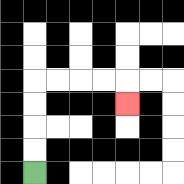{'start': '[1, 7]', 'end': '[5, 4]', 'path_directions': 'U,U,U,U,R,R,R,R,D', 'path_coordinates': '[[1, 7], [1, 6], [1, 5], [1, 4], [1, 3], [2, 3], [3, 3], [4, 3], [5, 3], [5, 4]]'}